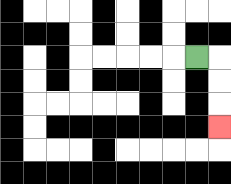{'start': '[8, 2]', 'end': '[9, 5]', 'path_directions': 'R,D,D,D', 'path_coordinates': '[[8, 2], [9, 2], [9, 3], [9, 4], [9, 5]]'}